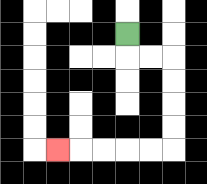{'start': '[5, 1]', 'end': '[2, 6]', 'path_directions': 'D,R,R,D,D,D,D,L,L,L,L,L', 'path_coordinates': '[[5, 1], [5, 2], [6, 2], [7, 2], [7, 3], [7, 4], [7, 5], [7, 6], [6, 6], [5, 6], [4, 6], [3, 6], [2, 6]]'}